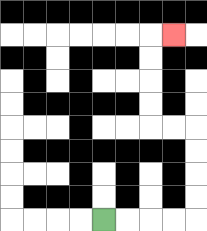{'start': '[4, 9]', 'end': '[7, 1]', 'path_directions': 'R,R,R,R,U,U,U,U,L,L,U,U,U,U,R', 'path_coordinates': '[[4, 9], [5, 9], [6, 9], [7, 9], [8, 9], [8, 8], [8, 7], [8, 6], [8, 5], [7, 5], [6, 5], [6, 4], [6, 3], [6, 2], [6, 1], [7, 1]]'}